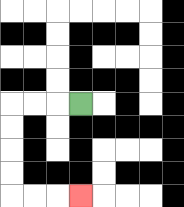{'start': '[3, 4]', 'end': '[3, 8]', 'path_directions': 'L,L,L,D,D,D,D,R,R,R', 'path_coordinates': '[[3, 4], [2, 4], [1, 4], [0, 4], [0, 5], [0, 6], [0, 7], [0, 8], [1, 8], [2, 8], [3, 8]]'}